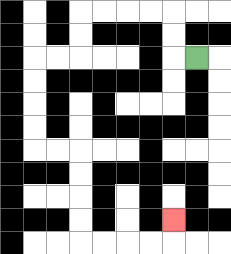{'start': '[8, 2]', 'end': '[7, 9]', 'path_directions': 'L,U,U,L,L,L,L,D,D,L,L,D,D,D,D,R,R,D,D,D,D,R,R,R,R,U', 'path_coordinates': '[[8, 2], [7, 2], [7, 1], [7, 0], [6, 0], [5, 0], [4, 0], [3, 0], [3, 1], [3, 2], [2, 2], [1, 2], [1, 3], [1, 4], [1, 5], [1, 6], [2, 6], [3, 6], [3, 7], [3, 8], [3, 9], [3, 10], [4, 10], [5, 10], [6, 10], [7, 10], [7, 9]]'}